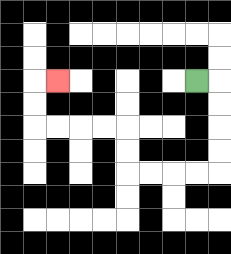{'start': '[8, 3]', 'end': '[2, 3]', 'path_directions': 'R,D,D,D,D,L,L,L,L,U,U,L,L,L,L,U,U,R', 'path_coordinates': '[[8, 3], [9, 3], [9, 4], [9, 5], [9, 6], [9, 7], [8, 7], [7, 7], [6, 7], [5, 7], [5, 6], [5, 5], [4, 5], [3, 5], [2, 5], [1, 5], [1, 4], [1, 3], [2, 3]]'}